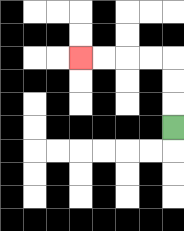{'start': '[7, 5]', 'end': '[3, 2]', 'path_directions': 'U,U,U,L,L,L,L', 'path_coordinates': '[[7, 5], [7, 4], [7, 3], [7, 2], [6, 2], [5, 2], [4, 2], [3, 2]]'}